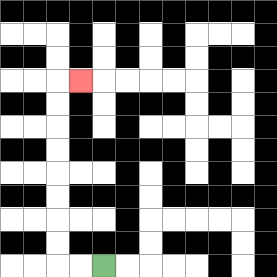{'start': '[4, 11]', 'end': '[3, 3]', 'path_directions': 'L,L,U,U,U,U,U,U,U,U,R', 'path_coordinates': '[[4, 11], [3, 11], [2, 11], [2, 10], [2, 9], [2, 8], [2, 7], [2, 6], [2, 5], [2, 4], [2, 3], [3, 3]]'}